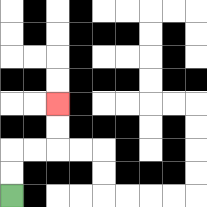{'start': '[0, 8]', 'end': '[2, 4]', 'path_directions': 'U,U,R,R,U,U', 'path_coordinates': '[[0, 8], [0, 7], [0, 6], [1, 6], [2, 6], [2, 5], [2, 4]]'}